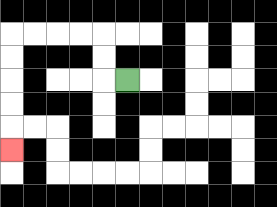{'start': '[5, 3]', 'end': '[0, 6]', 'path_directions': 'L,U,U,L,L,L,L,D,D,D,D,D', 'path_coordinates': '[[5, 3], [4, 3], [4, 2], [4, 1], [3, 1], [2, 1], [1, 1], [0, 1], [0, 2], [0, 3], [0, 4], [0, 5], [0, 6]]'}